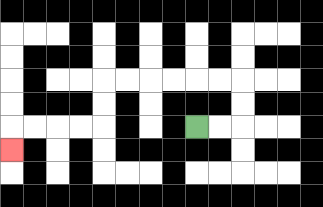{'start': '[8, 5]', 'end': '[0, 6]', 'path_directions': 'R,R,U,U,L,L,L,L,L,L,D,D,L,L,L,L,D', 'path_coordinates': '[[8, 5], [9, 5], [10, 5], [10, 4], [10, 3], [9, 3], [8, 3], [7, 3], [6, 3], [5, 3], [4, 3], [4, 4], [4, 5], [3, 5], [2, 5], [1, 5], [0, 5], [0, 6]]'}